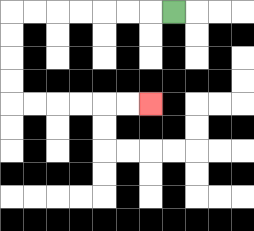{'start': '[7, 0]', 'end': '[6, 4]', 'path_directions': 'L,L,L,L,L,L,L,D,D,D,D,R,R,R,R,R,R', 'path_coordinates': '[[7, 0], [6, 0], [5, 0], [4, 0], [3, 0], [2, 0], [1, 0], [0, 0], [0, 1], [0, 2], [0, 3], [0, 4], [1, 4], [2, 4], [3, 4], [4, 4], [5, 4], [6, 4]]'}